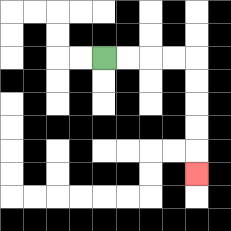{'start': '[4, 2]', 'end': '[8, 7]', 'path_directions': 'R,R,R,R,D,D,D,D,D', 'path_coordinates': '[[4, 2], [5, 2], [6, 2], [7, 2], [8, 2], [8, 3], [8, 4], [8, 5], [8, 6], [8, 7]]'}